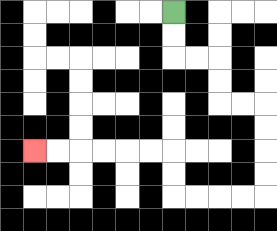{'start': '[7, 0]', 'end': '[1, 6]', 'path_directions': 'D,D,R,R,D,D,R,R,D,D,D,D,L,L,L,L,U,U,L,L,L,L,L,L', 'path_coordinates': '[[7, 0], [7, 1], [7, 2], [8, 2], [9, 2], [9, 3], [9, 4], [10, 4], [11, 4], [11, 5], [11, 6], [11, 7], [11, 8], [10, 8], [9, 8], [8, 8], [7, 8], [7, 7], [7, 6], [6, 6], [5, 6], [4, 6], [3, 6], [2, 6], [1, 6]]'}